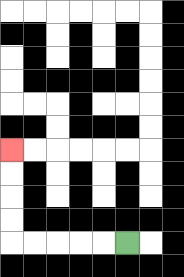{'start': '[5, 10]', 'end': '[0, 6]', 'path_directions': 'L,L,L,L,L,U,U,U,U', 'path_coordinates': '[[5, 10], [4, 10], [3, 10], [2, 10], [1, 10], [0, 10], [0, 9], [0, 8], [0, 7], [0, 6]]'}